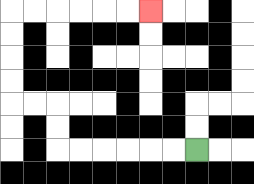{'start': '[8, 6]', 'end': '[6, 0]', 'path_directions': 'L,L,L,L,L,L,U,U,L,L,U,U,U,U,R,R,R,R,R,R', 'path_coordinates': '[[8, 6], [7, 6], [6, 6], [5, 6], [4, 6], [3, 6], [2, 6], [2, 5], [2, 4], [1, 4], [0, 4], [0, 3], [0, 2], [0, 1], [0, 0], [1, 0], [2, 0], [3, 0], [4, 0], [5, 0], [6, 0]]'}